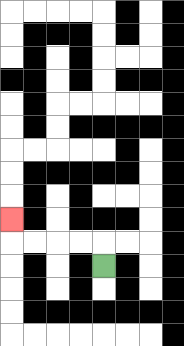{'start': '[4, 11]', 'end': '[0, 9]', 'path_directions': 'U,L,L,L,L,U', 'path_coordinates': '[[4, 11], [4, 10], [3, 10], [2, 10], [1, 10], [0, 10], [0, 9]]'}